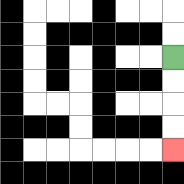{'start': '[7, 2]', 'end': '[7, 6]', 'path_directions': 'D,D,D,D', 'path_coordinates': '[[7, 2], [7, 3], [7, 4], [7, 5], [7, 6]]'}